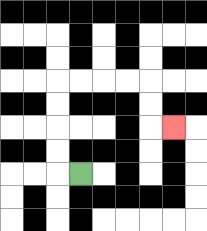{'start': '[3, 7]', 'end': '[7, 5]', 'path_directions': 'L,U,U,U,U,R,R,R,R,D,D,R', 'path_coordinates': '[[3, 7], [2, 7], [2, 6], [2, 5], [2, 4], [2, 3], [3, 3], [4, 3], [5, 3], [6, 3], [6, 4], [6, 5], [7, 5]]'}